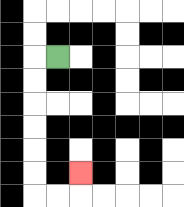{'start': '[2, 2]', 'end': '[3, 7]', 'path_directions': 'L,D,D,D,D,D,D,R,R,U', 'path_coordinates': '[[2, 2], [1, 2], [1, 3], [1, 4], [1, 5], [1, 6], [1, 7], [1, 8], [2, 8], [3, 8], [3, 7]]'}